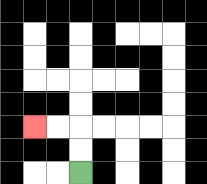{'start': '[3, 7]', 'end': '[1, 5]', 'path_directions': 'U,U,L,L', 'path_coordinates': '[[3, 7], [3, 6], [3, 5], [2, 5], [1, 5]]'}